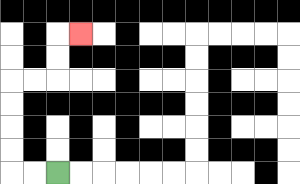{'start': '[2, 7]', 'end': '[3, 1]', 'path_directions': 'L,L,U,U,U,U,R,R,U,U,R', 'path_coordinates': '[[2, 7], [1, 7], [0, 7], [0, 6], [0, 5], [0, 4], [0, 3], [1, 3], [2, 3], [2, 2], [2, 1], [3, 1]]'}